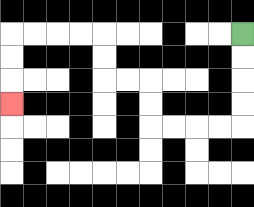{'start': '[10, 1]', 'end': '[0, 4]', 'path_directions': 'D,D,D,D,L,L,L,L,U,U,L,L,U,U,L,L,L,L,D,D,D', 'path_coordinates': '[[10, 1], [10, 2], [10, 3], [10, 4], [10, 5], [9, 5], [8, 5], [7, 5], [6, 5], [6, 4], [6, 3], [5, 3], [4, 3], [4, 2], [4, 1], [3, 1], [2, 1], [1, 1], [0, 1], [0, 2], [0, 3], [0, 4]]'}